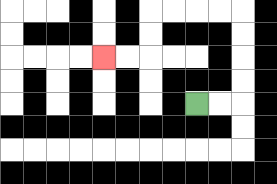{'start': '[8, 4]', 'end': '[4, 2]', 'path_directions': 'R,R,U,U,U,U,L,L,L,L,D,D,L,L', 'path_coordinates': '[[8, 4], [9, 4], [10, 4], [10, 3], [10, 2], [10, 1], [10, 0], [9, 0], [8, 0], [7, 0], [6, 0], [6, 1], [6, 2], [5, 2], [4, 2]]'}